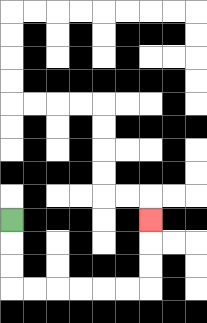{'start': '[0, 9]', 'end': '[6, 9]', 'path_directions': 'D,D,D,R,R,R,R,R,R,U,U,U', 'path_coordinates': '[[0, 9], [0, 10], [0, 11], [0, 12], [1, 12], [2, 12], [3, 12], [4, 12], [5, 12], [6, 12], [6, 11], [6, 10], [6, 9]]'}